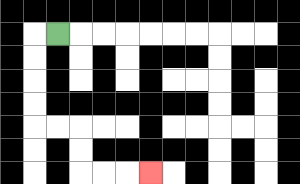{'start': '[2, 1]', 'end': '[6, 7]', 'path_directions': 'L,D,D,D,D,R,R,D,D,R,R,R', 'path_coordinates': '[[2, 1], [1, 1], [1, 2], [1, 3], [1, 4], [1, 5], [2, 5], [3, 5], [3, 6], [3, 7], [4, 7], [5, 7], [6, 7]]'}